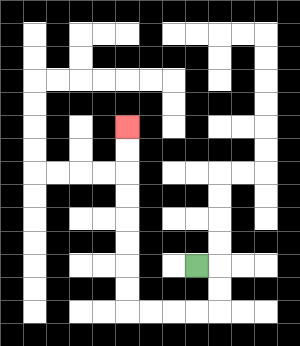{'start': '[8, 11]', 'end': '[5, 5]', 'path_directions': 'R,D,D,L,L,L,L,U,U,U,U,U,U,U,U', 'path_coordinates': '[[8, 11], [9, 11], [9, 12], [9, 13], [8, 13], [7, 13], [6, 13], [5, 13], [5, 12], [5, 11], [5, 10], [5, 9], [5, 8], [5, 7], [5, 6], [5, 5]]'}